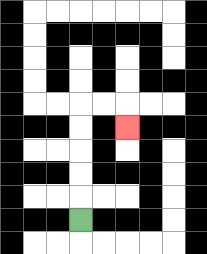{'start': '[3, 9]', 'end': '[5, 5]', 'path_directions': 'U,U,U,U,U,R,R,D', 'path_coordinates': '[[3, 9], [3, 8], [3, 7], [3, 6], [3, 5], [3, 4], [4, 4], [5, 4], [5, 5]]'}